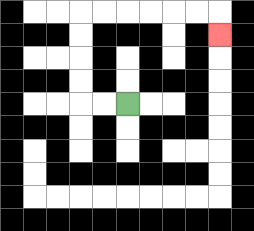{'start': '[5, 4]', 'end': '[9, 1]', 'path_directions': 'L,L,U,U,U,U,R,R,R,R,R,R,D', 'path_coordinates': '[[5, 4], [4, 4], [3, 4], [3, 3], [3, 2], [3, 1], [3, 0], [4, 0], [5, 0], [6, 0], [7, 0], [8, 0], [9, 0], [9, 1]]'}